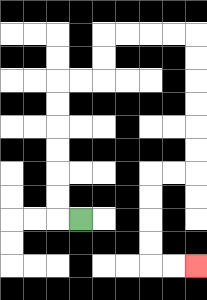{'start': '[3, 9]', 'end': '[8, 11]', 'path_directions': 'L,U,U,U,U,U,U,R,R,U,U,R,R,R,R,D,D,D,D,D,D,L,L,D,D,D,D,R,R', 'path_coordinates': '[[3, 9], [2, 9], [2, 8], [2, 7], [2, 6], [2, 5], [2, 4], [2, 3], [3, 3], [4, 3], [4, 2], [4, 1], [5, 1], [6, 1], [7, 1], [8, 1], [8, 2], [8, 3], [8, 4], [8, 5], [8, 6], [8, 7], [7, 7], [6, 7], [6, 8], [6, 9], [6, 10], [6, 11], [7, 11], [8, 11]]'}